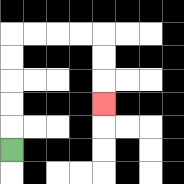{'start': '[0, 6]', 'end': '[4, 4]', 'path_directions': 'U,U,U,U,U,R,R,R,R,D,D,D', 'path_coordinates': '[[0, 6], [0, 5], [0, 4], [0, 3], [0, 2], [0, 1], [1, 1], [2, 1], [3, 1], [4, 1], [4, 2], [4, 3], [4, 4]]'}